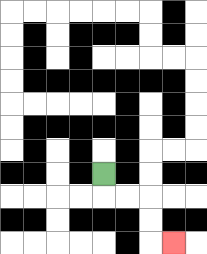{'start': '[4, 7]', 'end': '[7, 10]', 'path_directions': 'D,R,R,D,D,R', 'path_coordinates': '[[4, 7], [4, 8], [5, 8], [6, 8], [6, 9], [6, 10], [7, 10]]'}